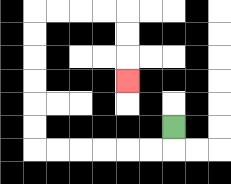{'start': '[7, 5]', 'end': '[5, 3]', 'path_directions': 'D,L,L,L,L,L,L,U,U,U,U,U,U,R,R,R,R,D,D,D', 'path_coordinates': '[[7, 5], [7, 6], [6, 6], [5, 6], [4, 6], [3, 6], [2, 6], [1, 6], [1, 5], [1, 4], [1, 3], [1, 2], [1, 1], [1, 0], [2, 0], [3, 0], [4, 0], [5, 0], [5, 1], [5, 2], [5, 3]]'}